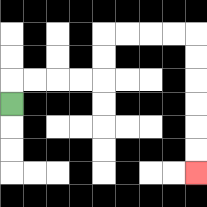{'start': '[0, 4]', 'end': '[8, 7]', 'path_directions': 'U,R,R,R,R,U,U,R,R,R,R,D,D,D,D,D,D', 'path_coordinates': '[[0, 4], [0, 3], [1, 3], [2, 3], [3, 3], [4, 3], [4, 2], [4, 1], [5, 1], [6, 1], [7, 1], [8, 1], [8, 2], [8, 3], [8, 4], [8, 5], [8, 6], [8, 7]]'}